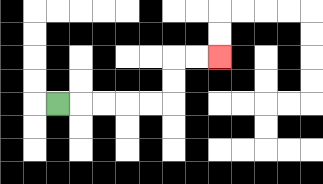{'start': '[2, 4]', 'end': '[9, 2]', 'path_directions': 'R,R,R,R,R,U,U,R,R', 'path_coordinates': '[[2, 4], [3, 4], [4, 4], [5, 4], [6, 4], [7, 4], [7, 3], [7, 2], [8, 2], [9, 2]]'}